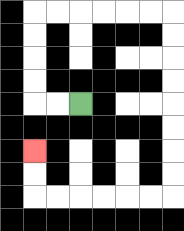{'start': '[3, 4]', 'end': '[1, 6]', 'path_directions': 'L,L,U,U,U,U,R,R,R,R,R,R,D,D,D,D,D,D,D,D,L,L,L,L,L,L,U,U', 'path_coordinates': '[[3, 4], [2, 4], [1, 4], [1, 3], [1, 2], [1, 1], [1, 0], [2, 0], [3, 0], [4, 0], [5, 0], [6, 0], [7, 0], [7, 1], [7, 2], [7, 3], [7, 4], [7, 5], [7, 6], [7, 7], [7, 8], [6, 8], [5, 8], [4, 8], [3, 8], [2, 8], [1, 8], [1, 7], [1, 6]]'}